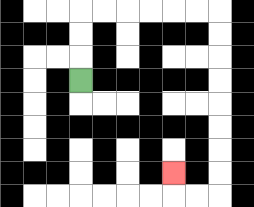{'start': '[3, 3]', 'end': '[7, 7]', 'path_directions': 'U,U,U,R,R,R,R,R,R,D,D,D,D,D,D,D,D,L,L,U', 'path_coordinates': '[[3, 3], [3, 2], [3, 1], [3, 0], [4, 0], [5, 0], [6, 0], [7, 0], [8, 0], [9, 0], [9, 1], [9, 2], [9, 3], [9, 4], [9, 5], [9, 6], [9, 7], [9, 8], [8, 8], [7, 8], [7, 7]]'}